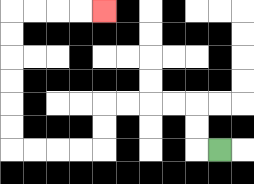{'start': '[9, 6]', 'end': '[4, 0]', 'path_directions': 'L,U,U,L,L,L,L,D,D,L,L,L,L,U,U,U,U,U,U,R,R,R,R', 'path_coordinates': '[[9, 6], [8, 6], [8, 5], [8, 4], [7, 4], [6, 4], [5, 4], [4, 4], [4, 5], [4, 6], [3, 6], [2, 6], [1, 6], [0, 6], [0, 5], [0, 4], [0, 3], [0, 2], [0, 1], [0, 0], [1, 0], [2, 0], [3, 0], [4, 0]]'}